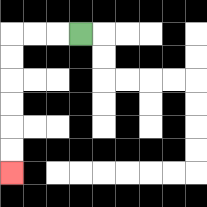{'start': '[3, 1]', 'end': '[0, 7]', 'path_directions': 'L,L,L,D,D,D,D,D,D', 'path_coordinates': '[[3, 1], [2, 1], [1, 1], [0, 1], [0, 2], [0, 3], [0, 4], [0, 5], [0, 6], [0, 7]]'}